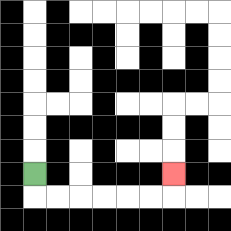{'start': '[1, 7]', 'end': '[7, 7]', 'path_directions': 'D,R,R,R,R,R,R,U', 'path_coordinates': '[[1, 7], [1, 8], [2, 8], [3, 8], [4, 8], [5, 8], [6, 8], [7, 8], [7, 7]]'}